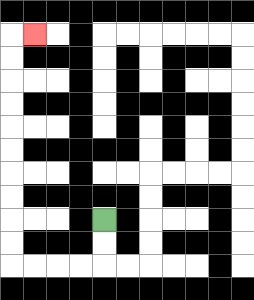{'start': '[4, 9]', 'end': '[1, 1]', 'path_directions': 'D,D,L,L,L,L,U,U,U,U,U,U,U,U,U,U,R', 'path_coordinates': '[[4, 9], [4, 10], [4, 11], [3, 11], [2, 11], [1, 11], [0, 11], [0, 10], [0, 9], [0, 8], [0, 7], [0, 6], [0, 5], [0, 4], [0, 3], [0, 2], [0, 1], [1, 1]]'}